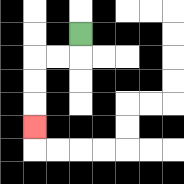{'start': '[3, 1]', 'end': '[1, 5]', 'path_directions': 'D,L,L,D,D,D', 'path_coordinates': '[[3, 1], [3, 2], [2, 2], [1, 2], [1, 3], [1, 4], [1, 5]]'}